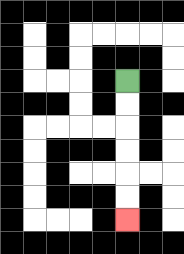{'start': '[5, 3]', 'end': '[5, 9]', 'path_directions': 'D,D,D,D,D,D', 'path_coordinates': '[[5, 3], [5, 4], [5, 5], [5, 6], [5, 7], [5, 8], [5, 9]]'}